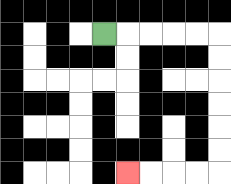{'start': '[4, 1]', 'end': '[5, 7]', 'path_directions': 'R,R,R,R,R,D,D,D,D,D,D,L,L,L,L', 'path_coordinates': '[[4, 1], [5, 1], [6, 1], [7, 1], [8, 1], [9, 1], [9, 2], [9, 3], [9, 4], [9, 5], [9, 6], [9, 7], [8, 7], [7, 7], [6, 7], [5, 7]]'}